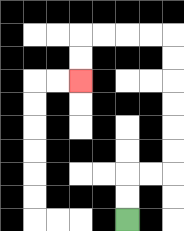{'start': '[5, 9]', 'end': '[3, 3]', 'path_directions': 'U,U,R,R,U,U,U,U,U,U,L,L,L,L,D,D', 'path_coordinates': '[[5, 9], [5, 8], [5, 7], [6, 7], [7, 7], [7, 6], [7, 5], [7, 4], [7, 3], [7, 2], [7, 1], [6, 1], [5, 1], [4, 1], [3, 1], [3, 2], [3, 3]]'}